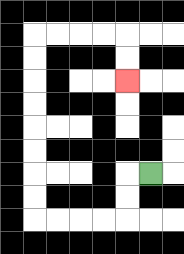{'start': '[6, 7]', 'end': '[5, 3]', 'path_directions': 'L,D,D,L,L,L,L,U,U,U,U,U,U,U,U,R,R,R,R,D,D', 'path_coordinates': '[[6, 7], [5, 7], [5, 8], [5, 9], [4, 9], [3, 9], [2, 9], [1, 9], [1, 8], [1, 7], [1, 6], [1, 5], [1, 4], [1, 3], [1, 2], [1, 1], [2, 1], [3, 1], [4, 1], [5, 1], [5, 2], [5, 3]]'}